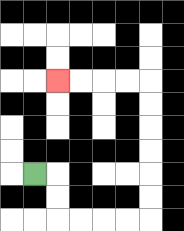{'start': '[1, 7]', 'end': '[2, 3]', 'path_directions': 'R,D,D,R,R,R,R,U,U,U,U,U,U,L,L,L,L', 'path_coordinates': '[[1, 7], [2, 7], [2, 8], [2, 9], [3, 9], [4, 9], [5, 9], [6, 9], [6, 8], [6, 7], [6, 6], [6, 5], [6, 4], [6, 3], [5, 3], [4, 3], [3, 3], [2, 3]]'}